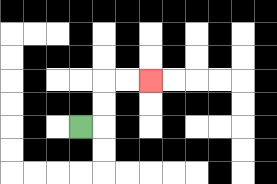{'start': '[3, 5]', 'end': '[6, 3]', 'path_directions': 'R,U,U,R,R', 'path_coordinates': '[[3, 5], [4, 5], [4, 4], [4, 3], [5, 3], [6, 3]]'}